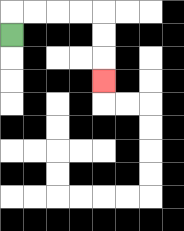{'start': '[0, 1]', 'end': '[4, 3]', 'path_directions': 'U,R,R,R,R,D,D,D', 'path_coordinates': '[[0, 1], [0, 0], [1, 0], [2, 0], [3, 0], [4, 0], [4, 1], [4, 2], [4, 3]]'}